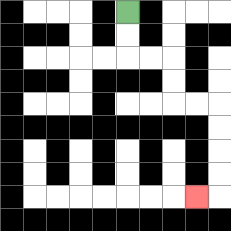{'start': '[5, 0]', 'end': '[8, 8]', 'path_directions': 'D,D,R,R,D,D,R,R,D,D,D,D,L', 'path_coordinates': '[[5, 0], [5, 1], [5, 2], [6, 2], [7, 2], [7, 3], [7, 4], [8, 4], [9, 4], [9, 5], [9, 6], [9, 7], [9, 8], [8, 8]]'}